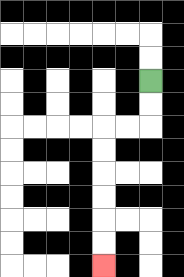{'start': '[6, 3]', 'end': '[4, 11]', 'path_directions': 'D,D,L,L,D,D,D,D,D,D', 'path_coordinates': '[[6, 3], [6, 4], [6, 5], [5, 5], [4, 5], [4, 6], [4, 7], [4, 8], [4, 9], [4, 10], [4, 11]]'}